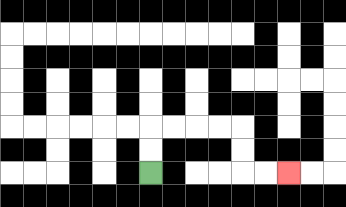{'start': '[6, 7]', 'end': '[12, 7]', 'path_directions': 'U,U,R,R,R,R,D,D,R,R', 'path_coordinates': '[[6, 7], [6, 6], [6, 5], [7, 5], [8, 5], [9, 5], [10, 5], [10, 6], [10, 7], [11, 7], [12, 7]]'}